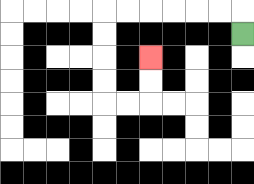{'start': '[10, 1]', 'end': '[6, 2]', 'path_directions': 'U,L,L,L,L,L,L,D,D,D,D,R,R,U,U', 'path_coordinates': '[[10, 1], [10, 0], [9, 0], [8, 0], [7, 0], [6, 0], [5, 0], [4, 0], [4, 1], [4, 2], [4, 3], [4, 4], [5, 4], [6, 4], [6, 3], [6, 2]]'}